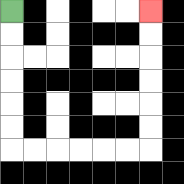{'start': '[0, 0]', 'end': '[6, 0]', 'path_directions': 'D,D,D,D,D,D,R,R,R,R,R,R,U,U,U,U,U,U', 'path_coordinates': '[[0, 0], [0, 1], [0, 2], [0, 3], [0, 4], [0, 5], [0, 6], [1, 6], [2, 6], [3, 6], [4, 6], [5, 6], [6, 6], [6, 5], [6, 4], [6, 3], [6, 2], [6, 1], [6, 0]]'}